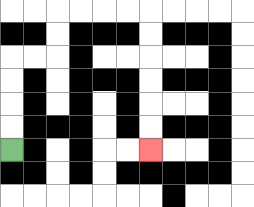{'start': '[0, 6]', 'end': '[6, 6]', 'path_directions': 'U,U,U,U,R,R,U,U,R,R,R,R,D,D,D,D,D,D', 'path_coordinates': '[[0, 6], [0, 5], [0, 4], [0, 3], [0, 2], [1, 2], [2, 2], [2, 1], [2, 0], [3, 0], [4, 0], [5, 0], [6, 0], [6, 1], [6, 2], [6, 3], [6, 4], [6, 5], [6, 6]]'}